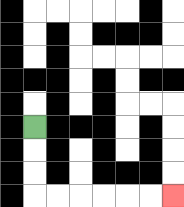{'start': '[1, 5]', 'end': '[7, 8]', 'path_directions': 'D,D,D,R,R,R,R,R,R', 'path_coordinates': '[[1, 5], [1, 6], [1, 7], [1, 8], [2, 8], [3, 8], [4, 8], [5, 8], [6, 8], [7, 8]]'}